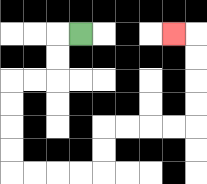{'start': '[3, 1]', 'end': '[7, 1]', 'path_directions': 'L,D,D,L,L,D,D,D,D,R,R,R,R,U,U,R,R,R,R,U,U,U,U,L', 'path_coordinates': '[[3, 1], [2, 1], [2, 2], [2, 3], [1, 3], [0, 3], [0, 4], [0, 5], [0, 6], [0, 7], [1, 7], [2, 7], [3, 7], [4, 7], [4, 6], [4, 5], [5, 5], [6, 5], [7, 5], [8, 5], [8, 4], [8, 3], [8, 2], [8, 1], [7, 1]]'}